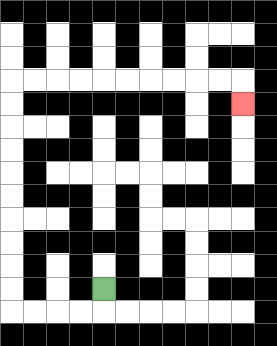{'start': '[4, 12]', 'end': '[10, 4]', 'path_directions': 'D,L,L,L,L,U,U,U,U,U,U,U,U,U,U,R,R,R,R,R,R,R,R,R,R,D', 'path_coordinates': '[[4, 12], [4, 13], [3, 13], [2, 13], [1, 13], [0, 13], [0, 12], [0, 11], [0, 10], [0, 9], [0, 8], [0, 7], [0, 6], [0, 5], [0, 4], [0, 3], [1, 3], [2, 3], [3, 3], [4, 3], [5, 3], [6, 3], [7, 3], [8, 3], [9, 3], [10, 3], [10, 4]]'}